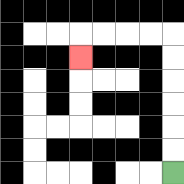{'start': '[7, 7]', 'end': '[3, 2]', 'path_directions': 'U,U,U,U,U,U,L,L,L,L,D', 'path_coordinates': '[[7, 7], [7, 6], [7, 5], [7, 4], [7, 3], [7, 2], [7, 1], [6, 1], [5, 1], [4, 1], [3, 1], [3, 2]]'}